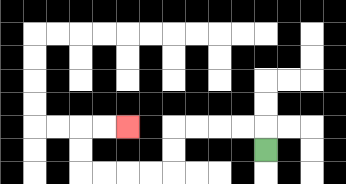{'start': '[11, 6]', 'end': '[5, 5]', 'path_directions': 'U,L,L,L,L,D,D,L,L,L,L,U,U,R,R', 'path_coordinates': '[[11, 6], [11, 5], [10, 5], [9, 5], [8, 5], [7, 5], [7, 6], [7, 7], [6, 7], [5, 7], [4, 7], [3, 7], [3, 6], [3, 5], [4, 5], [5, 5]]'}